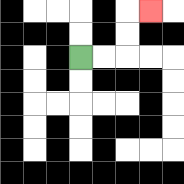{'start': '[3, 2]', 'end': '[6, 0]', 'path_directions': 'R,R,U,U,R', 'path_coordinates': '[[3, 2], [4, 2], [5, 2], [5, 1], [5, 0], [6, 0]]'}